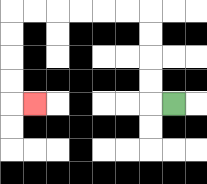{'start': '[7, 4]', 'end': '[1, 4]', 'path_directions': 'L,U,U,U,U,L,L,L,L,L,L,D,D,D,D,R', 'path_coordinates': '[[7, 4], [6, 4], [6, 3], [6, 2], [6, 1], [6, 0], [5, 0], [4, 0], [3, 0], [2, 0], [1, 0], [0, 0], [0, 1], [0, 2], [0, 3], [0, 4], [1, 4]]'}